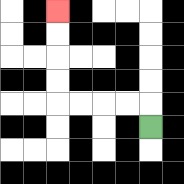{'start': '[6, 5]', 'end': '[2, 0]', 'path_directions': 'U,L,L,L,L,U,U,U,U', 'path_coordinates': '[[6, 5], [6, 4], [5, 4], [4, 4], [3, 4], [2, 4], [2, 3], [2, 2], [2, 1], [2, 0]]'}